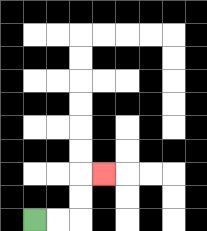{'start': '[1, 9]', 'end': '[4, 7]', 'path_directions': 'R,R,U,U,R', 'path_coordinates': '[[1, 9], [2, 9], [3, 9], [3, 8], [3, 7], [4, 7]]'}